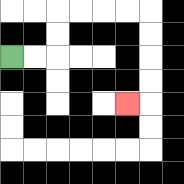{'start': '[0, 2]', 'end': '[5, 4]', 'path_directions': 'R,R,U,U,R,R,R,R,D,D,D,D,L', 'path_coordinates': '[[0, 2], [1, 2], [2, 2], [2, 1], [2, 0], [3, 0], [4, 0], [5, 0], [6, 0], [6, 1], [6, 2], [6, 3], [6, 4], [5, 4]]'}